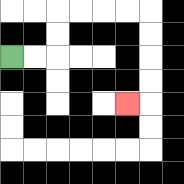{'start': '[0, 2]', 'end': '[5, 4]', 'path_directions': 'R,R,U,U,R,R,R,R,D,D,D,D,L', 'path_coordinates': '[[0, 2], [1, 2], [2, 2], [2, 1], [2, 0], [3, 0], [4, 0], [5, 0], [6, 0], [6, 1], [6, 2], [6, 3], [6, 4], [5, 4]]'}